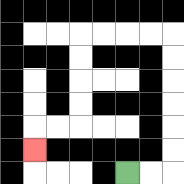{'start': '[5, 7]', 'end': '[1, 6]', 'path_directions': 'R,R,U,U,U,U,U,U,L,L,L,L,D,D,D,D,L,L,D', 'path_coordinates': '[[5, 7], [6, 7], [7, 7], [7, 6], [7, 5], [7, 4], [7, 3], [7, 2], [7, 1], [6, 1], [5, 1], [4, 1], [3, 1], [3, 2], [3, 3], [3, 4], [3, 5], [2, 5], [1, 5], [1, 6]]'}